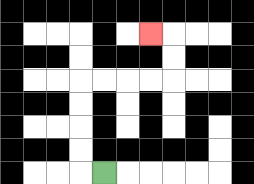{'start': '[4, 7]', 'end': '[6, 1]', 'path_directions': 'L,U,U,U,U,R,R,R,R,U,U,L', 'path_coordinates': '[[4, 7], [3, 7], [3, 6], [3, 5], [3, 4], [3, 3], [4, 3], [5, 3], [6, 3], [7, 3], [7, 2], [7, 1], [6, 1]]'}